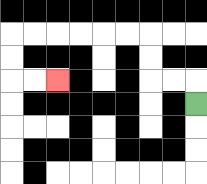{'start': '[8, 4]', 'end': '[2, 3]', 'path_directions': 'U,L,L,U,U,L,L,L,L,L,L,D,D,R,R', 'path_coordinates': '[[8, 4], [8, 3], [7, 3], [6, 3], [6, 2], [6, 1], [5, 1], [4, 1], [3, 1], [2, 1], [1, 1], [0, 1], [0, 2], [0, 3], [1, 3], [2, 3]]'}